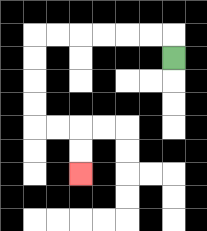{'start': '[7, 2]', 'end': '[3, 7]', 'path_directions': 'U,L,L,L,L,L,L,D,D,D,D,R,R,D,D', 'path_coordinates': '[[7, 2], [7, 1], [6, 1], [5, 1], [4, 1], [3, 1], [2, 1], [1, 1], [1, 2], [1, 3], [1, 4], [1, 5], [2, 5], [3, 5], [3, 6], [3, 7]]'}